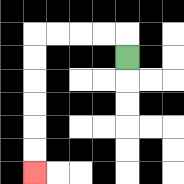{'start': '[5, 2]', 'end': '[1, 7]', 'path_directions': 'U,L,L,L,L,D,D,D,D,D,D', 'path_coordinates': '[[5, 2], [5, 1], [4, 1], [3, 1], [2, 1], [1, 1], [1, 2], [1, 3], [1, 4], [1, 5], [1, 6], [1, 7]]'}